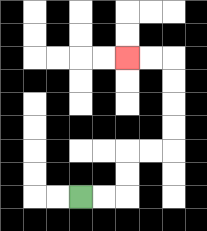{'start': '[3, 8]', 'end': '[5, 2]', 'path_directions': 'R,R,U,U,R,R,U,U,U,U,L,L', 'path_coordinates': '[[3, 8], [4, 8], [5, 8], [5, 7], [5, 6], [6, 6], [7, 6], [7, 5], [7, 4], [7, 3], [7, 2], [6, 2], [5, 2]]'}